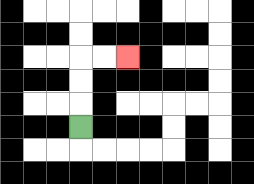{'start': '[3, 5]', 'end': '[5, 2]', 'path_directions': 'U,U,U,R,R', 'path_coordinates': '[[3, 5], [3, 4], [3, 3], [3, 2], [4, 2], [5, 2]]'}